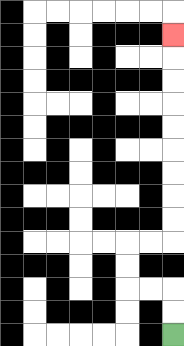{'start': '[7, 14]', 'end': '[7, 1]', 'path_directions': 'U,U,L,L,U,U,R,R,U,U,U,U,U,U,U,U,U', 'path_coordinates': '[[7, 14], [7, 13], [7, 12], [6, 12], [5, 12], [5, 11], [5, 10], [6, 10], [7, 10], [7, 9], [7, 8], [7, 7], [7, 6], [7, 5], [7, 4], [7, 3], [7, 2], [7, 1]]'}